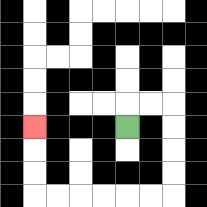{'start': '[5, 5]', 'end': '[1, 5]', 'path_directions': 'U,R,R,D,D,D,D,L,L,L,L,L,L,U,U,U', 'path_coordinates': '[[5, 5], [5, 4], [6, 4], [7, 4], [7, 5], [7, 6], [7, 7], [7, 8], [6, 8], [5, 8], [4, 8], [3, 8], [2, 8], [1, 8], [1, 7], [1, 6], [1, 5]]'}